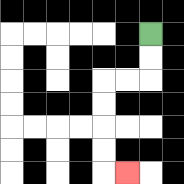{'start': '[6, 1]', 'end': '[5, 7]', 'path_directions': 'D,D,L,L,D,D,D,D,R', 'path_coordinates': '[[6, 1], [6, 2], [6, 3], [5, 3], [4, 3], [4, 4], [4, 5], [4, 6], [4, 7], [5, 7]]'}